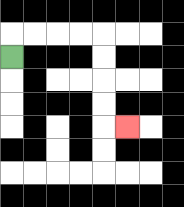{'start': '[0, 2]', 'end': '[5, 5]', 'path_directions': 'U,R,R,R,R,D,D,D,D,R', 'path_coordinates': '[[0, 2], [0, 1], [1, 1], [2, 1], [3, 1], [4, 1], [4, 2], [4, 3], [4, 4], [4, 5], [5, 5]]'}